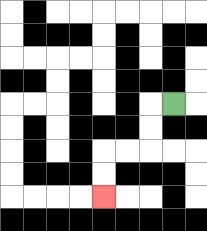{'start': '[7, 4]', 'end': '[4, 8]', 'path_directions': 'L,D,D,L,L,D,D', 'path_coordinates': '[[7, 4], [6, 4], [6, 5], [6, 6], [5, 6], [4, 6], [4, 7], [4, 8]]'}